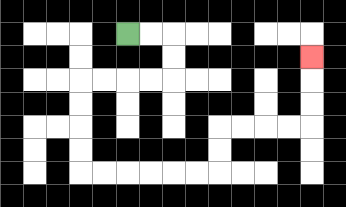{'start': '[5, 1]', 'end': '[13, 2]', 'path_directions': 'R,R,D,D,L,L,L,L,D,D,D,D,R,R,R,R,R,R,U,U,R,R,R,R,U,U,U', 'path_coordinates': '[[5, 1], [6, 1], [7, 1], [7, 2], [7, 3], [6, 3], [5, 3], [4, 3], [3, 3], [3, 4], [3, 5], [3, 6], [3, 7], [4, 7], [5, 7], [6, 7], [7, 7], [8, 7], [9, 7], [9, 6], [9, 5], [10, 5], [11, 5], [12, 5], [13, 5], [13, 4], [13, 3], [13, 2]]'}